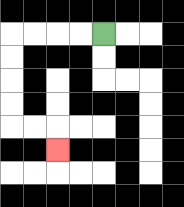{'start': '[4, 1]', 'end': '[2, 6]', 'path_directions': 'L,L,L,L,D,D,D,D,R,R,D', 'path_coordinates': '[[4, 1], [3, 1], [2, 1], [1, 1], [0, 1], [0, 2], [0, 3], [0, 4], [0, 5], [1, 5], [2, 5], [2, 6]]'}